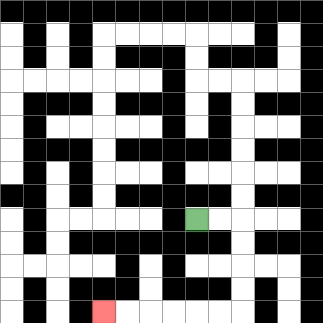{'start': '[8, 9]', 'end': '[4, 13]', 'path_directions': 'R,R,D,D,D,D,L,L,L,L,L,L', 'path_coordinates': '[[8, 9], [9, 9], [10, 9], [10, 10], [10, 11], [10, 12], [10, 13], [9, 13], [8, 13], [7, 13], [6, 13], [5, 13], [4, 13]]'}